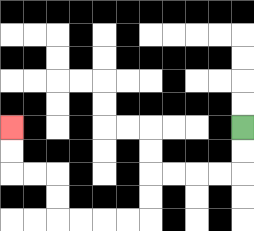{'start': '[10, 5]', 'end': '[0, 5]', 'path_directions': 'D,D,L,L,L,L,D,D,L,L,L,L,U,U,L,L,U,U', 'path_coordinates': '[[10, 5], [10, 6], [10, 7], [9, 7], [8, 7], [7, 7], [6, 7], [6, 8], [6, 9], [5, 9], [4, 9], [3, 9], [2, 9], [2, 8], [2, 7], [1, 7], [0, 7], [0, 6], [0, 5]]'}